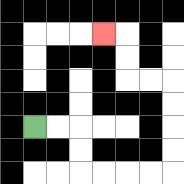{'start': '[1, 5]', 'end': '[4, 1]', 'path_directions': 'R,R,D,D,R,R,R,R,U,U,U,U,L,L,U,U,L', 'path_coordinates': '[[1, 5], [2, 5], [3, 5], [3, 6], [3, 7], [4, 7], [5, 7], [6, 7], [7, 7], [7, 6], [7, 5], [7, 4], [7, 3], [6, 3], [5, 3], [5, 2], [5, 1], [4, 1]]'}